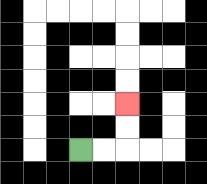{'start': '[3, 6]', 'end': '[5, 4]', 'path_directions': 'R,R,U,U', 'path_coordinates': '[[3, 6], [4, 6], [5, 6], [5, 5], [5, 4]]'}